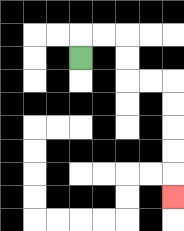{'start': '[3, 2]', 'end': '[7, 8]', 'path_directions': 'U,R,R,D,D,R,R,D,D,D,D,D', 'path_coordinates': '[[3, 2], [3, 1], [4, 1], [5, 1], [5, 2], [5, 3], [6, 3], [7, 3], [7, 4], [7, 5], [7, 6], [7, 7], [7, 8]]'}